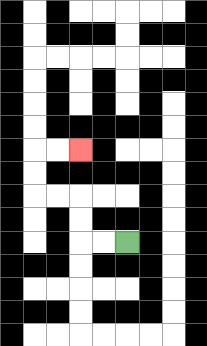{'start': '[5, 10]', 'end': '[3, 6]', 'path_directions': 'L,L,U,U,L,L,U,U,R,R', 'path_coordinates': '[[5, 10], [4, 10], [3, 10], [3, 9], [3, 8], [2, 8], [1, 8], [1, 7], [1, 6], [2, 6], [3, 6]]'}